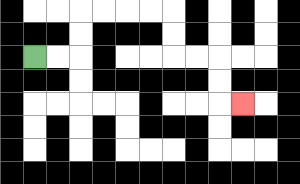{'start': '[1, 2]', 'end': '[10, 4]', 'path_directions': 'R,R,U,U,R,R,R,R,D,D,R,R,D,D,R', 'path_coordinates': '[[1, 2], [2, 2], [3, 2], [3, 1], [3, 0], [4, 0], [5, 0], [6, 0], [7, 0], [7, 1], [7, 2], [8, 2], [9, 2], [9, 3], [9, 4], [10, 4]]'}